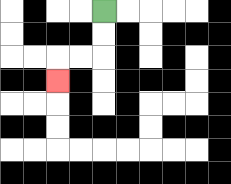{'start': '[4, 0]', 'end': '[2, 3]', 'path_directions': 'D,D,L,L,D', 'path_coordinates': '[[4, 0], [4, 1], [4, 2], [3, 2], [2, 2], [2, 3]]'}